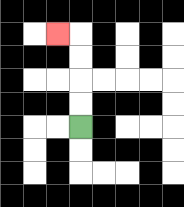{'start': '[3, 5]', 'end': '[2, 1]', 'path_directions': 'U,U,U,U,L', 'path_coordinates': '[[3, 5], [3, 4], [3, 3], [3, 2], [3, 1], [2, 1]]'}